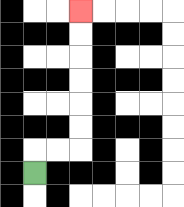{'start': '[1, 7]', 'end': '[3, 0]', 'path_directions': 'U,R,R,U,U,U,U,U,U', 'path_coordinates': '[[1, 7], [1, 6], [2, 6], [3, 6], [3, 5], [3, 4], [3, 3], [3, 2], [3, 1], [3, 0]]'}